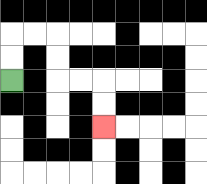{'start': '[0, 3]', 'end': '[4, 5]', 'path_directions': 'U,U,R,R,D,D,R,R,D,D', 'path_coordinates': '[[0, 3], [0, 2], [0, 1], [1, 1], [2, 1], [2, 2], [2, 3], [3, 3], [4, 3], [4, 4], [4, 5]]'}